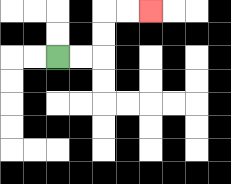{'start': '[2, 2]', 'end': '[6, 0]', 'path_directions': 'R,R,U,U,R,R', 'path_coordinates': '[[2, 2], [3, 2], [4, 2], [4, 1], [4, 0], [5, 0], [6, 0]]'}